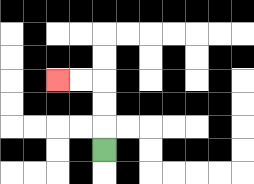{'start': '[4, 6]', 'end': '[2, 3]', 'path_directions': 'U,U,U,L,L', 'path_coordinates': '[[4, 6], [4, 5], [4, 4], [4, 3], [3, 3], [2, 3]]'}